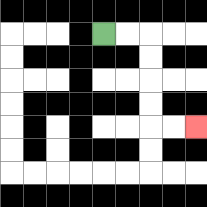{'start': '[4, 1]', 'end': '[8, 5]', 'path_directions': 'R,R,D,D,D,D,R,R', 'path_coordinates': '[[4, 1], [5, 1], [6, 1], [6, 2], [6, 3], [6, 4], [6, 5], [7, 5], [8, 5]]'}